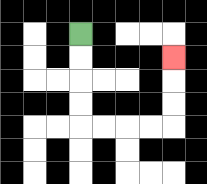{'start': '[3, 1]', 'end': '[7, 2]', 'path_directions': 'D,D,D,D,R,R,R,R,U,U,U', 'path_coordinates': '[[3, 1], [3, 2], [3, 3], [3, 4], [3, 5], [4, 5], [5, 5], [6, 5], [7, 5], [7, 4], [7, 3], [7, 2]]'}